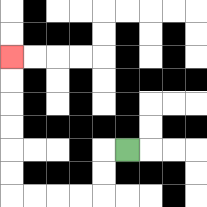{'start': '[5, 6]', 'end': '[0, 2]', 'path_directions': 'L,D,D,L,L,L,L,U,U,U,U,U,U', 'path_coordinates': '[[5, 6], [4, 6], [4, 7], [4, 8], [3, 8], [2, 8], [1, 8], [0, 8], [0, 7], [0, 6], [0, 5], [0, 4], [0, 3], [0, 2]]'}